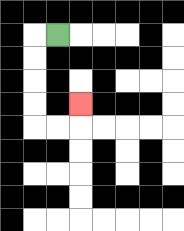{'start': '[2, 1]', 'end': '[3, 4]', 'path_directions': 'L,D,D,D,D,R,R,U', 'path_coordinates': '[[2, 1], [1, 1], [1, 2], [1, 3], [1, 4], [1, 5], [2, 5], [3, 5], [3, 4]]'}